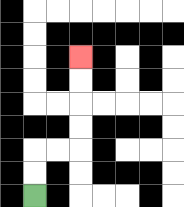{'start': '[1, 8]', 'end': '[3, 2]', 'path_directions': 'U,U,R,R,U,U,U,U', 'path_coordinates': '[[1, 8], [1, 7], [1, 6], [2, 6], [3, 6], [3, 5], [3, 4], [3, 3], [3, 2]]'}